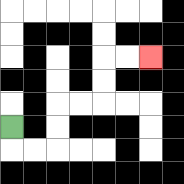{'start': '[0, 5]', 'end': '[6, 2]', 'path_directions': 'D,R,R,U,U,R,R,U,U,R,R', 'path_coordinates': '[[0, 5], [0, 6], [1, 6], [2, 6], [2, 5], [2, 4], [3, 4], [4, 4], [4, 3], [4, 2], [5, 2], [6, 2]]'}